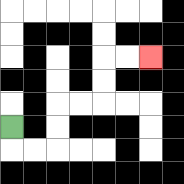{'start': '[0, 5]', 'end': '[6, 2]', 'path_directions': 'D,R,R,U,U,R,R,U,U,R,R', 'path_coordinates': '[[0, 5], [0, 6], [1, 6], [2, 6], [2, 5], [2, 4], [3, 4], [4, 4], [4, 3], [4, 2], [5, 2], [6, 2]]'}